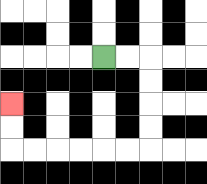{'start': '[4, 2]', 'end': '[0, 4]', 'path_directions': 'R,R,D,D,D,D,L,L,L,L,L,L,U,U', 'path_coordinates': '[[4, 2], [5, 2], [6, 2], [6, 3], [6, 4], [6, 5], [6, 6], [5, 6], [4, 6], [3, 6], [2, 6], [1, 6], [0, 6], [0, 5], [0, 4]]'}